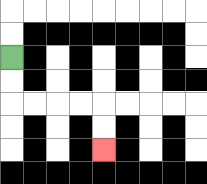{'start': '[0, 2]', 'end': '[4, 6]', 'path_directions': 'D,D,R,R,R,R,D,D', 'path_coordinates': '[[0, 2], [0, 3], [0, 4], [1, 4], [2, 4], [3, 4], [4, 4], [4, 5], [4, 6]]'}